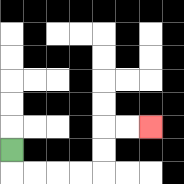{'start': '[0, 6]', 'end': '[6, 5]', 'path_directions': 'D,R,R,R,R,U,U,R,R', 'path_coordinates': '[[0, 6], [0, 7], [1, 7], [2, 7], [3, 7], [4, 7], [4, 6], [4, 5], [5, 5], [6, 5]]'}